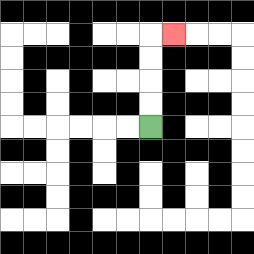{'start': '[6, 5]', 'end': '[7, 1]', 'path_directions': 'U,U,U,U,R', 'path_coordinates': '[[6, 5], [6, 4], [6, 3], [6, 2], [6, 1], [7, 1]]'}